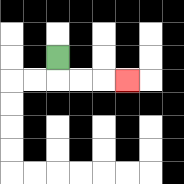{'start': '[2, 2]', 'end': '[5, 3]', 'path_directions': 'D,R,R,R', 'path_coordinates': '[[2, 2], [2, 3], [3, 3], [4, 3], [5, 3]]'}